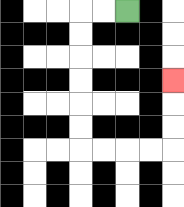{'start': '[5, 0]', 'end': '[7, 3]', 'path_directions': 'L,L,D,D,D,D,D,D,R,R,R,R,U,U,U', 'path_coordinates': '[[5, 0], [4, 0], [3, 0], [3, 1], [3, 2], [3, 3], [3, 4], [3, 5], [3, 6], [4, 6], [5, 6], [6, 6], [7, 6], [7, 5], [7, 4], [7, 3]]'}